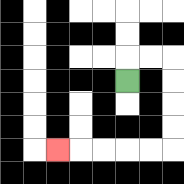{'start': '[5, 3]', 'end': '[2, 6]', 'path_directions': 'U,R,R,D,D,D,D,L,L,L,L,L', 'path_coordinates': '[[5, 3], [5, 2], [6, 2], [7, 2], [7, 3], [7, 4], [7, 5], [7, 6], [6, 6], [5, 6], [4, 6], [3, 6], [2, 6]]'}